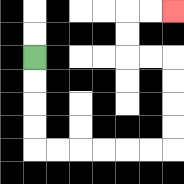{'start': '[1, 2]', 'end': '[7, 0]', 'path_directions': 'D,D,D,D,R,R,R,R,R,R,U,U,U,U,L,L,U,U,R,R', 'path_coordinates': '[[1, 2], [1, 3], [1, 4], [1, 5], [1, 6], [2, 6], [3, 6], [4, 6], [5, 6], [6, 6], [7, 6], [7, 5], [7, 4], [7, 3], [7, 2], [6, 2], [5, 2], [5, 1], [5, 0], [6, 0], [7, 0]]'}